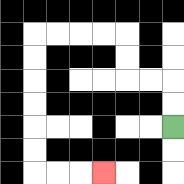{'start': '[7, 5]', 'end': '[4, 7]', 'path_directions': 'U,U,L,L,U,U,L,L,L,L,D,D,D,D,D,D,R,R,R', 'path_coordinates': '[[7, 5], [7, 4], [7, 3], [6, 3], [5, 3], [5, 2], [5, 1], [4, 1], [3, 1], [2, 1], [1, 1], [1, 2], [1, 3], [1, 4], [1, 5], [1, 6], [1, 7], [2, 7], [3, 7], [4, 7]]'}